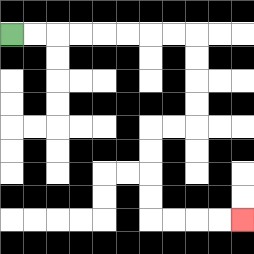{'start': '[0, 1]', 'end': '[10, 9]', 'path_directions': 'R,R,R,R,R,R,R,R,D,D,D,D,L,L,D,D,D,D,R,R,R,R', 'path_coordinates': '[[0, 1], [1, 1], [2, 1], [3, 1], [4, 1], [5, 1], [6, 1], [7, 1], [8, 1], [8, 2], [8, 3], [8, 4], [8, 5], [7, 5], [6, 5], [6, 6], [6, 7], [6, 8], [6, 9], [7, 9], [8, 9], [9, 9], [10, 9]]'}